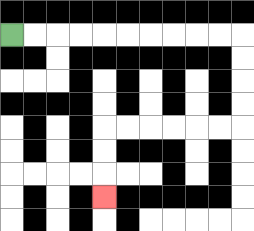{'start': '[0, 1]', 'end': '[4, 8]', 'path_directions': 'R,R,R,R,R,R,R,R,R,R,D,D,D,D,L,L,L,L,L,L,D,D,D', 'path_coordinates': '[[0, 1], [1, 1], [2, 1], [3, 1], [4, 1], [5, 1], [6, 1], [7, 1], [8, 1], [9, 1], [10, 1], [10, 2], [10, 3], [10, 4], [10, 5], [9, 5], [8, 5], [7, 5], [6, 5], [5, 5], [4, 5], [4, 6], [4, 7], [4, 8]]'}